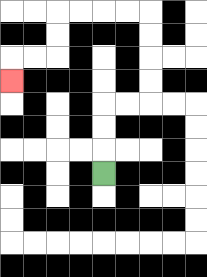{'start': '[4, 7]', 'end': '[0, 3]', 'path_directions': 'U,U,U,R,R,U,U,U,U,L,L,L,L,D,D,L,L,D', 'path_coordinates': '[[4, 7], [4, 6], [4, 5], [4, 4], [5, 4], [6, 4], [6, 3], [6, 2], [6, 1], [6, 0], [5, 0], [4, 0], [3, 0], [2, 0], [2, 1], [2, 2], [1, 2], [0, 2], [0, 3]]'}